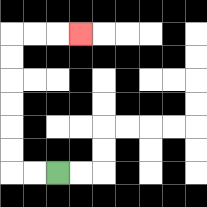{'start': '[2, 7]', 'end': '[3, 1]', 'path_directions': 'L,L,U,U,U,U,U,U,R,R,R', 'path_coordinates': '[[2, 7], [1, 7], [0, 7], [0, 6], [0, 5], [0, 4], [0, 3], [0, 2], [0, 1], [1, 1], [2, 1], [3, 1]]'}